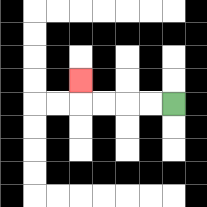{'start': '[7, 4]', 'end': '[3, 3]', 'path_directions': 'L,L,L,L,U', 'path_coordinates': '[[7, 4], [6, 4], [5, 4], [4, 4], [3, 4], [3, 3]]'}